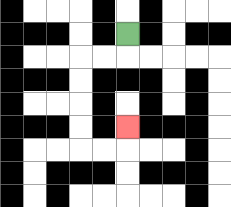{'start': '[5, 1]', 'end': '[5, 5]', 'path_directions': 'D,L,L,D,D,D,D,R,R,U', 'path_coordinates': '[[5, 1], [5, 2], [4, 2], [3, 2], [3, 3], [3, 4], [3, 5], [3, 6], [4, 6], [5, 6], [5, 5]]'}